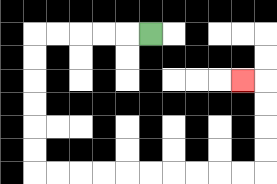{'start': '[6, 1]', 'end': '[10, 3]', 'path_directions': 'L,L,L,L,L,D,D,D,D,D,D,R,R,R,R,R,R,R,R,R,R,U,U,U,U,L', 'path_coordinates': '[[6, 1], [5, 1], [4, 1], [3, 1], [2, 1], [1, 1], [1, 2], [1, 3], [1, 4], [1, 5], [1, 6], [1, 7], [2, 7], [3, 7], [4, 7], [5, 7], [6, 7], [7, 7], [8, 7], [9, 7], [10, 7], [11, 7], [11, 6], [11, 5], [11, 4], [11, 3], [10, 3]]'}